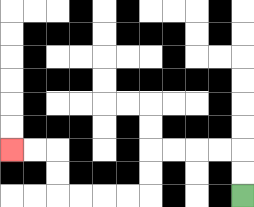{'start': '[10, 8]', 'end': '[0, 6]', 'path_directions': 'U,U,L,L,L,L,D,D,L,L,L,L,U,U,L,L', 'path_coordinates': '[[10, 8], [10, 7], [10, 6], [9, 6], [8, 6], [7, 6], [6, 6], [6, 7], [6, 8], [5, 8], [4, 8], [3, 8], [2, 8], [2, 7], [2, 6], [1, 6], [0, 6]]'}